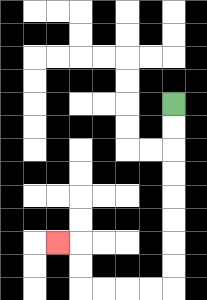{'start': '[7, 4]', 'end': '[2, 10]', 'path_directions': 'D,D,D,D,D,D,D,D,L,L,L,L,U,U,L', 'path_coordinates': '[[7, 4], [7, 5], [7, 6], [7, 7], [7, 8], [7, 9], [7, 10], [7, 11], [7, 12], [6, 12], [5, 12], [4, 12], [3, 12], [3, 11], [3, 10], [2, 10]]'}